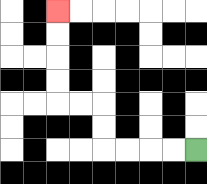{'start': '[8, 6]', 'end': '[2, 0]', 'path_directions': 'L,L,L,L,U,U,L,L,U,U,U,U', 'path_coordinates': '[[8, 6], [7, 6], [6, 6], [5, 6], [4, 6], [4, 5], [4, 4], [3, 4], [2, 4], [2, 3], [2, 2], [2, 1], [2, 0]]'}